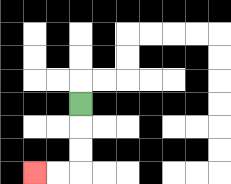{'start': '[3, 4]', 'end': '[1, 7]', 'path_directions': 'D,D,D,L,L', 'path_coordinates': '[[3, 4], [3, 5], [3, 6], [3, 7], [2, 7], [1, 7]]'}